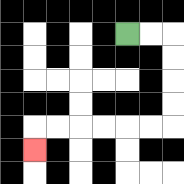{'start': '[5, 1]', 'end': '[1, 6]', 'path_directions': 'R,R,D,D,D,D,L,L,L,L,L,L,D', 'path_coordinates': '[[5, 1], [6, 1], [7, 1], [7, 2], [7, 3], [7, 4], [7, 5], [6, 5], [5, 5], [4, 5], [3, 5], [2, 5], [1, 5], [1, 6]]'}